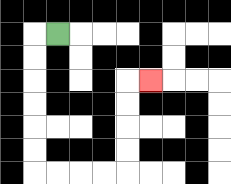{'start': '[2, 1]', 'end': '[6, 3]', 'path_directions': 'L,D,D,D,D,D,D,R,R,R,R,U,U,U,U,R', 'path_coordinates': '[[2, 1], [1, 1], [1, 2], [1, 3], [1, 4], [1, 5], [1, 6], [1, 7], [2, 7], [3, 7], [4, 7], [5, 7], [5, 6], [5, 5], [5, 4], [5, 3], [6, 3]]'}